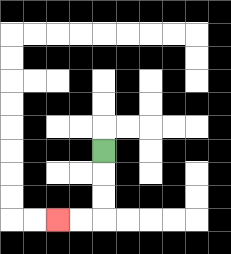{'start': '[4, 6]', 'end': '[2, 9]', 'path_directions': 'D,D,D,L,L', 'path_coordinates': '[[4, 6], [4, 7], [4, 8], [4, 9], [3, 9], [2, 9]]'}